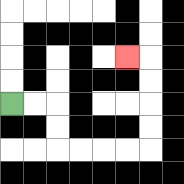{'start': '[0, 4]', 'end': '[5, 2]', 'path_directions': 'R,R,D,D,R,R,R,R,U,U,U,U,L', 'path_coordinates': '[[0, 4], [1, 4], [2, 4], [2, 5], [2, 6], [3, 6], [4, 6], [5, 6], [6, 6], [6, 5], [6, 4], [6, 3], [6, 2], [5, 2]]'}